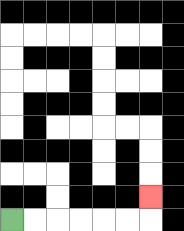{'start': '[0, 9]', 'end': '[6, 8]', 'path_directions': 'R,R,R,R,R,R,U', 'path_coordinates': '[[0, 9], [1, 9], [2, 9], [3, 9], [4, 9], [5, 9], [6, 9], [6, 8]]'}